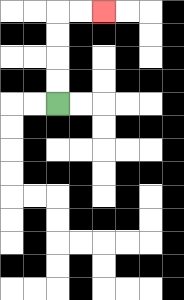{'start': '[2, 4]', 'end': '[4, 0]', 'path_directions': 'U,U,U,U,R,R', 'path_coordinates': '[[2, 4], [2, 3], [2, 2], [2, 1], [2, 0], [3, 0], [4, 0]]'}